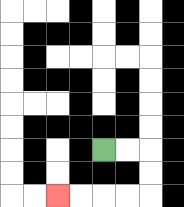{'start': '[4, 6]', 'end': '[2, 8]', 'path_directions': 'R,R,D,D,L,L,L,L', 'path_coordinates': '[[4, 6], [5, 6], [6, 6], [6, 7], [6, 8], [5, 8], [4, 8], [3, 8], [2, 8]]'}